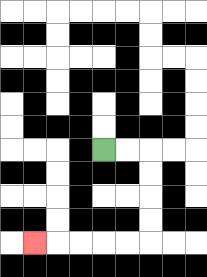{'start': '[4, 6]', 'end': '[1, 10]', 'path_directions': 'R,R,D,D,D,D,L,L,L,L,L', 'path_coordinates': '[[4, 6], [5, 6], [6, 6], [6, 7], [6, 8], [6, 9], [6, 10], [5, 10], [4, 10], [3, 10], [2, 10], [1, 10]]'}